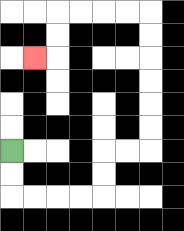{'start': '[0, 6]', 'end': '[1, 2]', 'path_directions': 'D,D,R,R,R,R,U,U,R,R,U,U,U,U,U,U,L,L,L,L,D,D,L', 'path_coordinates': '[[0, 6], [0, 7], [0, 8], [1, 8], [2, 8], [3, 8], [4, 8], [4, 7], [4, 6], [5, 6], [6, 6], [6, 5], [6, 4], [6, 3], [6, 2], [6, 1], [6, 0], [5, 0], [4, 0], [3, 0], [2, 0], [2, 1], [2, 2], [1, 2]]'}